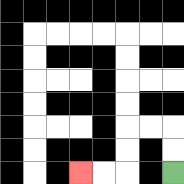{'start': '[7, 7]', 'end': '[3, 7]', 'path_directions': 'U,U,L,L,D,D,L,L', 'path_coordinates': '[[7, 7], [7, 6], [7, 5], [6, 5], [5, 5], [5, 6], [5, 7], [4, 7], [3, 7]]'}